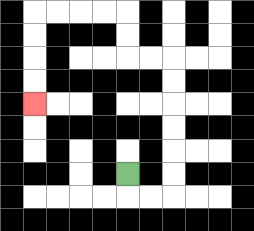{'start': '[5, 7]', 'end': '[1, 4]', 'path_directions': 'D,R,R,U,U,U,U,U,U,L,L,U,U,L,L,L,L,D,D,D,D', 'path_coordinates': '[[5, 7], [5, 8], [6, 8], [7, 8], [7, 7], [7, 6], [7, 5], [7, 4], [7, 3], [7, 2], [6, 2], [5, 2], [5, 1], [5, 0], [4, 0], [3, 0], [2, 0], [1, 0], [1, 1], [1, 2], [1, 3], [1, 4]]'}